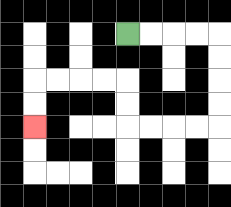{'start': '[5, 1]', 'end': '[1, 5]', 'path_directions': 'R,R,R,R,D,D,D,D,L,L,L,L,U,U,L,L,L,L,D,D', 'path_coordinates': '[[5, 1], [6, 1], [7, 1], [8, 1], [9, 1], [9, 2], [9, 3], [9, 4], [9, 5], [8, 5], [7, 5], [6, 5], [5, 5], [5, 4], [5, 3], [4, 3], [3, 3], [2, 3], [1, 3], [1, 4], [1, 5]]'}